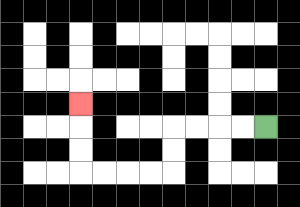{'start': '[11, 5]', 'end': '[3, 4]', 'path_directions': 'L,L,L,L,D,D,L,L,L,L,U,U,U', 'path_coordinates': '[[11, 5], [10, 5], [9, 5], [8, 5], [7, 5], [7, 6], [7, 7], [6, 7], [5, 7], [4, 7], [3, 7], [3, 6], [3, 5], [3, 4]]'}